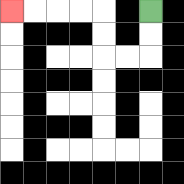{'start': '[6, 0]', 'end': '[0, 0]', 'path_directions': 'D,D,L,L,U,U,L,L,L,L', 'path_coordinates': '[[6, 0], [6, 1], [6, 2], [5, 2], [4, 2], [4, 1], [4, 0], [3, 0], [2, 0], [1, 0], [0, 0]]'}